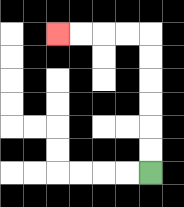{'start': '[6, 7]', 'end': '[2, 1]', 'path_directions': 'U,U,U,U,U,U,L,L,L,L', 'path_coordinates': '[[6, 7], [6, 6], [6, 5], [6, 4], [6, 3], [6, 2], [6, 1], [5, 1], [4, 1], [3, 1], [2, 1]]'}